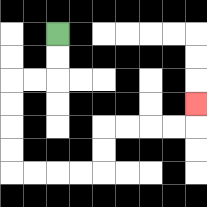{'start': '[2, 1]', 'end': '[8, 4]', 'path_directions': 'D,D,L,L,D,D,D,D,R,R,R,R,U,U,R,R,R,R,U', 'path_coordinates': '[[2, 1], [2, 2], [2, 3], [1, 3], [0, 3], [0, 4], [0, 5], [0, 6], [0, 7], [1, 7], [2, 7], [3, 7], [4, 7], [4, 6], [4, 5], [5, 5], [6, 5], [7, 5], [8, 5], [8, 4]]'}